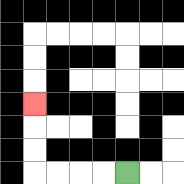{'start': '[5, 7]', 'end': '[1, 4]', 'path_directions': 'L,L,L,L,U,U,U', 'path_coordinates': '[[5, 7], [4, 7], [3, 7], [2, 7], [1, 7], [1, 6], [1, 5], [1, 4]]'}